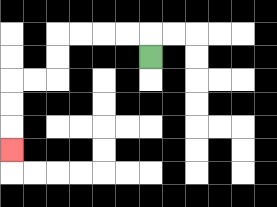{'start': '[6, 2]', 'end': '[0, 6]', 'path_directions': 'U,L,L,L,L,D,D,L,L,D,D,D', 'path_coordinates': '[[6, 2], [6, 1], [5, 1], [4, 1], [3, 1], [2, 1], [2, 2], [2, 3], [1, 3], [0, 3], [0, 4], [0, 5], [0, 6]]'}